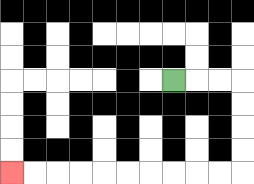{'start': '[7, 3]', 'end': '[0, 7]', 'path_directions': 'R,R,R,D,D,D,D,L,L,L,L,L,L,L,L,L,L', 'path_coordinates': '[[7, 3], [8, 3], [9, 3], [10, 3], [10, 4], [10, 5], [10, 6], [10, 7], [9, 7], [8, 7], [7, 7], [6, 7], [5, 7], [4, 7], [3, 7], [2, 7], [1, 7], [0, 7]]'}